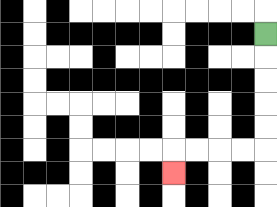{'start': '[11, 1]', 'end': '[7, 7]', 'path_directions': 'D,D,D,D,D,L,L,L,L,D', 'path_coordinates': '[[11, 1], [11, 2], [11, 3], [11, 4], [11, 5], [11, 6], [10, 6], [9, 6], [8, 6], [7, 6], [7, 7]]'}